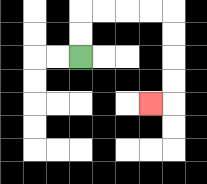{'start': '[3, 2]', 'end': '[6, 4]', 'path_directions': 'U,U,R,R,R,R,D,D,D,D,L', 'path_coordinates': '[[3, 2], [3, 1], [3, 0], [4, 0], [5, 0], [6, 0], [7, 0], [7, 1], [7, 2], [7, 3], [7, 4], [6, 4]]'}